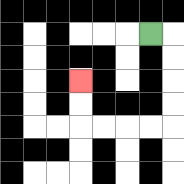{'start': '[6, 1]', 'end': '[3, 3]', 'path_directions': 'R,D,D,D,D,L,L,L,L,U,U', 'path_coordinates': '[[6, 1], [7, 1], [7, 2], [7, 3], [7, 4], [7, 5], [6, 5], [5, 5], [4, 5], [3, 5], [3, 4], [3, 3]]'}